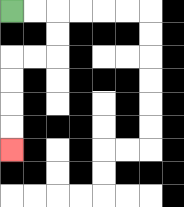{'start': '[0, 0]', 'end': '[0, 6]', 'path_directions': 'R,R,D,D,L,L,D,D,D,D', 'path_coordinates': '[[0, 0], [1, 0], [2, 0], [2, 1], [2, 2], [1, 2], [0, 2], [0, 3], [0, 4], [0, 5], [0, 6]]'}